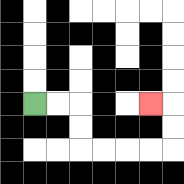{'start': '[1, 4]', 'end': '[6, 4]', 'path_directions': 'R,R,D,D,R,R,R,R,U,U,L', 'path_coordinates': '[[1, 4], [2, 4], [3, 4], [3, 5], [3, 6], [4, 6], [5, 6], [6, 6], [7, 6], [7, 5], [7, 4], [6, 4]]'}